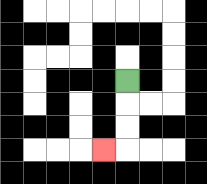{'start': '[5, 3]', 'end': '[4, 6]', 'path_directions': 'D,D,D,L', 'path_coordinates': '[[5, 3], [5, 4], [5, 5], [5, 6], [4, 6]]'}